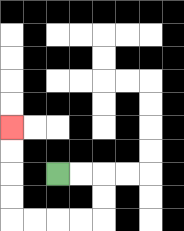{'start': '[2, 7]', 'end': '[0, 5]', 'path_directions': 'R,R,D,D,L,L,L,L,U,U,U,U', 'path_coordinates': '[[2, 7], [3, 7], [4, 7], [4, 8], [4, 9], [3, 9], [2, 9], [1, 9], [0, 9], [0, 8], [0, 7], [0, 6], [0, 5]]'}